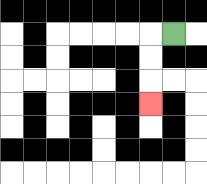{'start': '[7, 1]', 'end': '[6, 4]', 'path_directions': 'L,D,D,D', 'path_coordinates': '[[7, 1], [6, 1], [6, 2], [6, 3], [6, 4]]'}